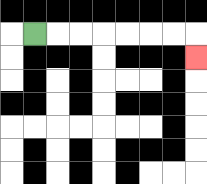{'start': '[1, 1]', 'end': '[8, 2]', 'path_directions': 'R,R,R,R,R,R,R,D', 'path_coordinates': '[[1, 1], [2, 1], [3, 1], [4, 1], [5, 1], [6, 1], [7, 1], [8, 1], [8, 2]]'}